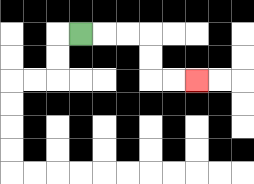{'start': '[3, 1]', 'end': '[8, 3]', 'path_directions': 'R,R,R,D,D,R,R', 'path_coordinates': '[[3, 1], [4, 1], [5, 1], [6, 1], [6, 2], [6, 3], [7, 3], [8, 3]]'}